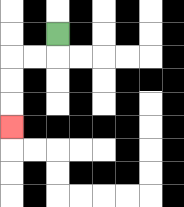{'start': '[2, 1]', 'end': '[0, 5]', 'path_directions': 'D,L,L,D,D,D', 'path_coordinates': '[[2, 1], [2, 2], [1, 2], [0, 2], [0, 3], [0, 4], [0, 5]]'}